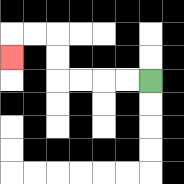{'start': '[6, 3]', 'end': '[0, 2]', 'path_directions': 'L,L,L,L,U,U,L,L,D', 'path_coordinates': '[[6, 3], [5, 3], [4, 3], [3, 3], [2, 3], [2, 2], [2, 1], [1, 1], [0, 1], [0, 2]]'}